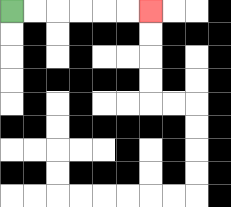{'start': '[0, 0]', 'end': '[6, 0]', 'path_directions': 'R,R,R,R,R,R', 'path_coordinates': '[[0, 0], [1, 0], [2, 0], [3, 0], [4, 0], [5, 0], [6, 0]]'}